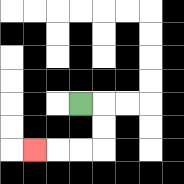{'start': '[3, 4]', 'end': '[1, 6]', 'path_directions': 'R,D,D,L,L,L', 'path_coordinates': '[[3, 4], [4, 4], [4, 5], [4, 6], [3, 6], [2, 6], [1, 6]]'}